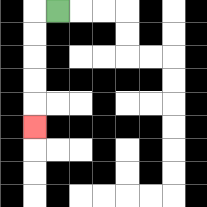{'start': '[2, 0]', 'end': '[1, 5]', 'path_directions': 'L,D,D,D,D,D', 'path_coordinates': '[[2, 0], [1, 0], [1, 1], [1, 2], [1, 3], [1, 4], [1, 5]]'}